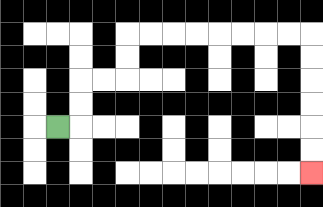{'start': '[2, 5]', 'end': '[13, 7]', 'path_directions': 'R,U,U,R,R,U,U,R,R,R,R,R,R,R,R,D,D,D,D,D,D', 'path_coordinates': '[[2, 5], [3, 5], [3, 4], [3, 3], [4, 3], [5, 3], [5, 2], [5, 1], [6, 1], [7, 1], [8, 1], [9, 1], [10, 1], [11, 1], [12, 1], [13, 1], [13, 2], [13, 3], [13, 4], [13, 5], [13, 6], [13, 7]]'}